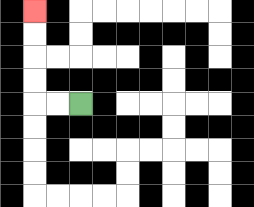{'start': '[3, 4]', 'end': '[1, 0]', 'path_directions': 'L,L,U,U,U,U', 'path_coordinates': '[[3, 4], [2, 4], [1, 4], [1, 3], [1, 2], [1, 1], [1, 0]]'}